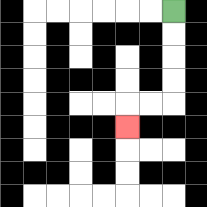{'start': '[7, 0]', 'end': '[5, 5]', 'path_directions': 'D,D,D,D,L,L,D', 'path_coordinates': '[[7, 0], [7, 1], [7, 2], [7, 3], [7, 4], [6, 4], [5, 4], [5, 5]]'}